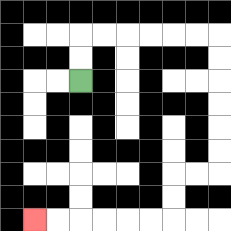{'start': '[3, 3]', 'end': '[1, 9]', 'path_directions': 'U,U,R,R,R,R,R,R,D,D,D,D,D,D,L,L,D,D,L,L,L,L,L,L', 'path_coordinates': '[[3, 3], [3, 2], [3, 1], [4, 1], [5, 1], [6, 1], [7, 1], [8, 1], [9, 1], [9, 2], [9, 3], [9, 4], [9, 5], [9, 6], [9, 7], [8, 7], [7, 7], [7, 8], [7, 9], [6, 9], [5, 9], [4, 9], [3, 9], [2, 9], [1, 9]]'}